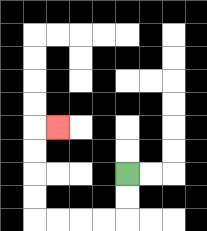{'start': '[5, 7]', 'end': '[2, 5]', 'path_directions': 'D,D,L,L,L,L,U,U,U,U,R', 'path_coordinates': '[[5, 7], [5, 8], [5, 9], [4, 9], [3, 9], [2, 9], [1, 9], [1, 8], [1, 7], [1, 6], [1, 5], [2, 5]]'}